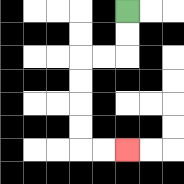{'start': '[5, 0]', 'end': '[5, 6]', 'path_directions': 'D,D,L,L,D,D,D,D,R,R', 'path_coordinates': '[[5, 0], [5, 1], [5, 2], [4, 2], [3, 2], [3, 3], [3, 4], [3, 5], [3, 6], [4, 6], [5, 6]]'}